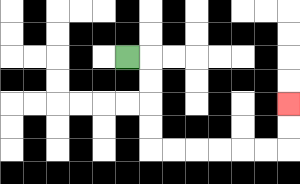{'start': '[5, 2]', 'end': '[12, 4]', 'path_directions': 'R,D,D,D,D,R,R,R,R,R,R,U,U', 'path_coordinates': '[[5, 2], [6, 2], [6, 3], [6, 4], [6, 5], [6, 6], [7, 6], [8, 6], [9, 6], [10, 6], [11, 6], [12, 6], [12, 5], [12, 4]]'}